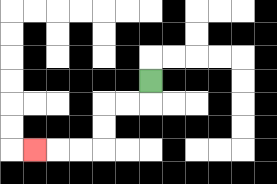{'start': '[6, 3]', 'end': '[1, 6]', 'path_directions': 'D,L,L,D,D,L,L,L', 'path_coordinates': '[[6, 3], [6, 4], [5, 4], [4, 4], [4, 5], [4, 6], [3, 6], [2, 6], [1, 6]]'}